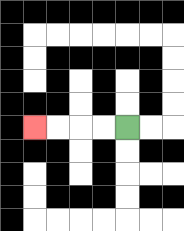{'start': '[5, 5]', 'end': '[1, 5]', 'path_directions': 'L,L,L,L', 'path_coordinates': '[[5, 5], [4, 5], [3, 5], [2, 5], [1, 5]]'}